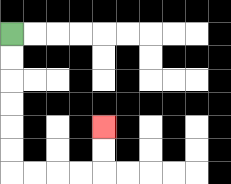{'start': '[0, 1]', 'end': '[4, 5]', 'path_directions': 'D,D,D,D,D,D,R,R,R,R,U,U', 'path_coordinates': '[[0, 1], [0, 2], [0, 3], [0, 4], [0, 5], [0, 6], [0, 7], [1, 7], [2, 7], [3, 7], [4, 7], [4, 6], [4, 5]]'}